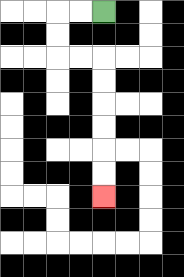{'start': '[4, 0]', 'end': '[4, 8]', 'path_directions': 'L,L,D,D,R,R,D,D,D,D,D,D', 'path_coordinates': '[[4, 0], [3, 0], [2, 0], [2, 1], [2, 2], [3, 2], [4, 2], [4, 3], [4, 4], [4, 5], [4, 6], [4, 7], [4, 8]]'}